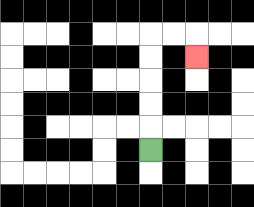{'start': '[6, 6]', 'end': '[8, 2]', 'path_directions': 'U,U,U,U,U,R,R,D', 'path_coordinates': '[[6, 6], [6, 5], [6, 4], [6, 3], [6, 2], [6, 1], [7, 1], [8, 1], [8, 2]]'}